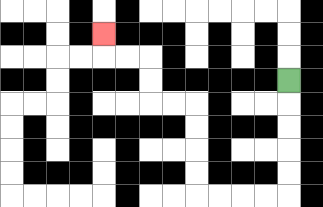{'start': '[12, 3]', 'end': '[4, 1]', 'path_directions': 'D,D,D,D,D,L,L,L,L,U,U,U,U,L,L,U,U,L,L,U', 'path_coordinates': '[[12, 3], [12, 4], [12, 5], [12, 6], [12, 7], [12, 8], [11, 8], [10, 8], [9, 8], [8, 8], [8, 7], [8, 6], [8, 5], [8, 4], [7, 4], [6, 4], [6, 3], [6, 2], [5, 2], [4, 2], [4, 1]]'}